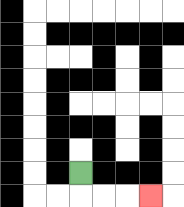{'start': '[3, 7]', 'end': '[6, 8]', 'path_directions': 'D,R,R,R', 'path_coordinates': '[[3, 7], [3, 8], [4, 8], [5, 8], [6, 8]]'}